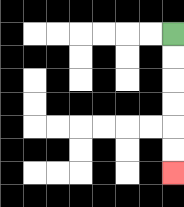{'start': '[7, 1]', 'end': '[7, 7]', 'path_directions': 'D,D,D,D,D,D', 'path_coordinates': '[[7, 1], [7, 2], [7, 3], [7, 4], [7, 5], [7, 6], [7, 7]]'}